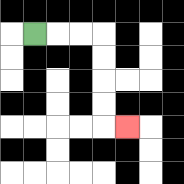{'start': '[1, 1]', 'end': '[5, 5]', 'path_directions': 'R,R,R,D,D,D,D,R', 'path_coordinates': '[[1, 1], [2, 1], [3, 1], [4, 1], [4, 2], [4, 3], [4, 4], [4, 5], [5, 5]]'}